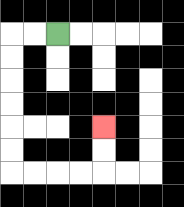{'start': '[2, 1]', 'end': '[4, 5]', 'path_directions': 'L,L,D,D,D,D,D,D,R,R,R,R,U,U', 'path_coordinates': '[[2, 1], [1, 1], [0, 1], [0, 2], [0, 3], [0, 4], [0, 5], [0, 6], [0, 7], [1, 7], [2, 7], [3, 7], [4, 7], [4, 6], [4, 5]]'}